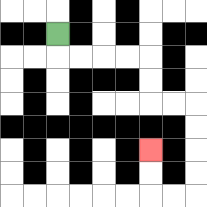{'start': '[2, 1]', 'end': '[6, 6]', 'path_directions': 'D,R,R,R,R,D,D,R,R,D,D,D,D,L,L,U,U', 'path_coordinates': '[[2, 1], [2, 2], [3, 2], [4, 2], [5, 2], [6, 2], [6, 3], [6, 4], [7, 4], [8, 4], [8, 5], [8, 6], [8, 7], [8, 8], [7, 8], [6, 8], [6, 7], [6, 6]]'}